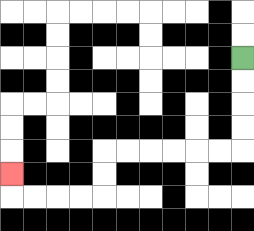{'start': '[10, 2]', 'end': '[0, 7]', 'path_directions': 'D,D,D,D,L,L,L,L,L,L,D,D,L,L,L,L,U', 'path_coordinates': '[[10, 2], [10, 3], [10, 4], [10, 5], [10, 6], [9, 6], [8, 6], [7, 6], [6, 6], [5, 6], [4, 6], [4, 7], [4, 8], [3, 8], [2, 8], [1, 8], [0, 8], [0, 7]]'}